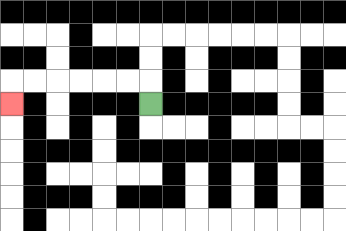{'start': '[6, 4]', 'end': '[0, 4]', 'path_directions': 'U,L,L,L,L,L,L,D', 'path_coordinates': '[[6, 4], [6, 3], [5, 3], [4, 3], [3, 3], [2, 3], [1, 3], [0, 3], [0, 4]]'}